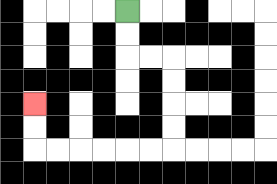{'start': '[5, 0]', 'end': '[1, 4]', 'path_directions': 'D,D,R,R,D,D,D,D,L,L,L,L,L,L,U,U', 'path_coordinates': '[[5, 0], [5, 1], [5, 2], [6, 2], [7, 2], [7, 3], [7, 4], [7, 5], [7, 6], [6, 6], [5, 6], [4, 6], [3, 6], [2, 6], [1, 6], [1, 5], [1, 4]]'}